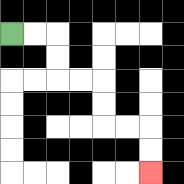{'start': '[0, 1]', 'end': '[6, 7]', 'path_directions': 'R,R,D,D,R,R,D,D,R,R,D,D', 'path_coordinates': '[[0, 1], [1, 1], [2, 1], [2, 2], [2, 3], [3, 3], [4, 3], [4, 4], [4, 5], [5, 5], [6, 5], [6, 6], [6, 7]]'}